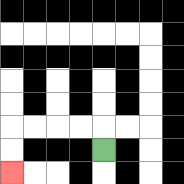{'start': '[4, 6]', 'end': '[0, 7]', 'path_directions': 'U,L,L,L,L,D,D', 'path_coordinates': '[[4, 6], [4, 5], [3, 5], [2, 5], [1, 5], [0, 5], [0, 6], [0, 7]]'}